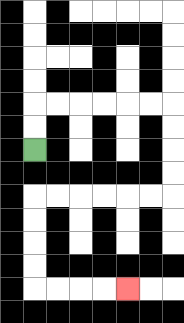{'start': '[1, 6]', 'end': '[5, 12]', 'path_directions': 'U,U,R,R,R,R,R,R,D,D,D,D,L,L,L,L,L,L,D,D,D,D,R,R,R,R', 'path_coordinates': '[[1, 6], [1, 5], [1, 4], [2, 4], [3, 4], [4, 4], [5, 4], [6, 4], [7, 4], [7, 5], [7, 6], [7, 7], [7, 8], [6, 8], [5, 8], [4, 8], [3, 8], [2, 8], [1, 8], [1, 9], [1, 10], [1, 11], [1, 12], [2, 12], [3, 12], [4, 12], [5, 12]]'}